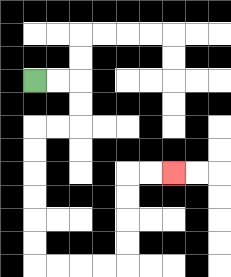{'start': '[1, 3]', 'end': '[7, 7]', 'path_directions': 'R,R,D,D,L,L,D,D,D,D,D,D,R,R,R,R,U,U,U,U,R,R', 'path_coordinates': '[[1, 3], [2, 3], [3, 3], [3, 4], [3, 5], [2, 5], [1, 5], [1, 6], [1, 7], [1, 8], [1, 9], [1, 10], [1, 11], [2, 11], [3, 11], [4, 11], [5, 11], [5, 10], [5, 9], [5, 8], [5, 7], [6, 7], [7, 7]]'}